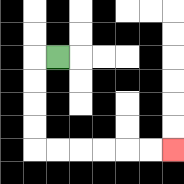{'start': '[2, 2]', 'end': '[7, 6]', 'path_directions': 'L,D,D,D,D,R,R,R,R,R,R', 'path_coordinates': '[[2, 2], [1, 2], [1, 3], [1, 4], [1, 5], [1, 6], [2, 6], [3, 6], [4, 6], [5, 6], [6, 6], [7, 6]]'}